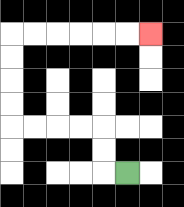{'start': '[5, 7]', 'end': '[6, 1]', 'path_directions': 'L,U,U,L,L,L,L,U,U,U,U,R,R,R,R,R,R', 'path_coordinates': '[[5, 7], [4, 7], [4, 6], [4, 5], [3, 5], [2, 5], [1, 5], [0, 5], [0, 4], [0, 3], [0, 2], [0, 1], [1, 1], [2, 1], [3, 1], [4, 1], [5, 1], [6, 1]]'}